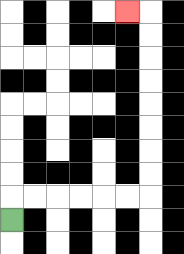{'start': '[0, 9]', 'end': '[5, 0]', 'path_directions': 'U,R,R,R,R,R,R,U,U,U,U,U,U,U,U,L', 'path_coordinates': '[[0, 9], [0, 8], [1, 8], [2, 8], [3, 8], [4, 8], [5, 8], [6, 8], [6, 7], [6, 6], [6, 5], [6, 4], [6, 3], [6, 2], [6, 1], [6, 0], [5, 0]]'}